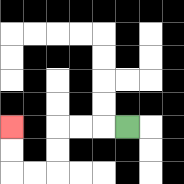{'start': '[5, 5]', 'end': '[0, 5]', 'path_directions': 'L,L,L,D,D,L,L,U,U', 'path_coordinates': '[[5, 5], [4, 5], [3, 5], [2, 5], [2, 6], [2, 7], [1, 7], [0, 7], [0, 6], [0, 5]]'}